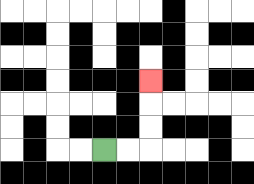{'start': '[4, 6]', 'end': '[6, 3]', 'path_directions': 'R,R,U,U,U', 'path_coordinates': '[[4, 6], [5, 6], [6, 6], [6, 5], [6, 4], [6, 3]]'}